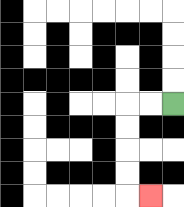{'start': '[7, 4]', 'end': '[6, 8]', 'path_directions': 'L,L,D,D,D,D,R', 'path_coordinates': '[[7, 4], [6, 4], [5, 4], [5, 5], [5, 6], [5, 7], [5, 8], [6, 8]]'}